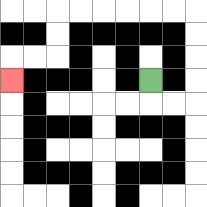{'start': '[6, 3]', 'end': '[0, 3]', 'path_directions': 'D,R,R,U,U,U,U,L,L,L,L,L,L,D,D,L,L,D', 'path_coordinates': '[[6, 3], [6, 4], [7, 4], [8, 4], [8, 3], [8, 2], [8, 1], [8, 0], [7, 0], [6, 0], [5, 0], [4, 0], [3, 0], [2, 0], [2, 1], [2, 2], [1, 2], [0, 2], [0, 3]]'}